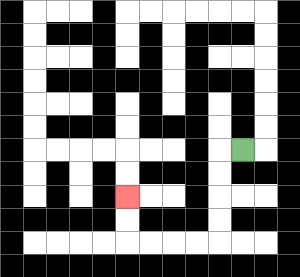{'start': '[10, 6]', 'end': '[5, 8]', 'path_directions': 'L,D,D,D,D,L,L,L,L,U,U', 'path_coordinates': '[[10, 6], [9, 6], [9, 7], [9, 8], [9, 9], [9, 10], [8, 10], [7, 10], [6, 10], [5, 10], [5, 9], [5, 8]]'}